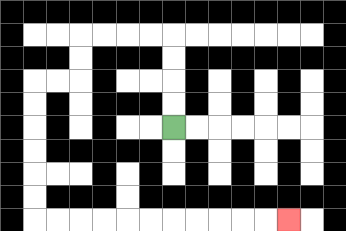{'start': '[7, 5]', 'end': '[12, 9]', 'path_directions': 'U,U,U,U,L,L,L,L,D,D,L,L,D,D,D,D,D,D,R,R,R,R,R,R,R,R,R,R,R', 'path_coordinates': '[[7, 5], [7, 4], [7, 3], [7, 2], [7, 1], [6, 1], [5, 1], [4, 1], [3, 1], [3, 2], [3, 3], [2, 3], [1, 3], [1, 4], [1, 5], [1, 6], [1, 7], [1, 8], [1, 9], [2, 9], [3, 9], [4, 9], [5, 9], [6, 9], [7, 9], [8, 9], [9, 9], [10, 9], [11, 9], [12, 9]]'}